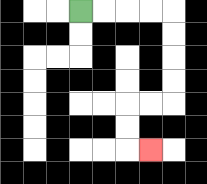{'start': '[3, 0]', 'end': '[6, 6]', 'path_directions': 'R,R,R,R,D,D,D,D,L,L,D,D,R', 'path_coordinates': '[[3, 0], [4, 0], [5, 0], [6, 0], [7, 0], [7, 1], [7, 2], [7, 3], [7, 4], [6, 4], [5, 4], [5, 5], [5, 6], [6, 6]]'}